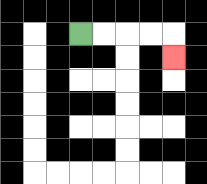{'start': '[3, 1]', 'end': '[7, 2]', 'path_directions': 'R,R,R,R,D', 'path_coordinates': '[[3, 1], [4, 1], [5, 1], [6, 1], [7, 1], [7, 2]]'}